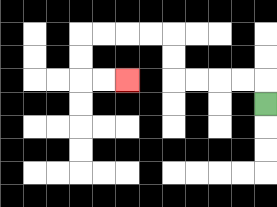{'start': '[11, 4]', 'end': '[5, 3]', 'path_directions': 'U,L,L,L,L,U,U,L,L,L,L,D,D,R,R', 'path_coordinates': '[[11, 4], [11, 3], [10, 3], [9, 3], [8, 3], [7, 3], [7, 2], [7, 1], [6, 1], [5, 1], [4, 1], [3, 1], [3, 2], [3, 3], [4, 3], [5, 3]]'}